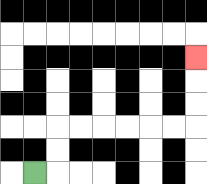{'start': '[1, 7]', 'end': '[8, 2]', 'path_directions': 'R,U,U,R,R,R,R,R,R,U,U,U', 'path_coordinates': '[[1, 7], [2, 7], [2, 6], [2, 5], [3, 5], [4, 5], [5, 5], [6, 5], [7, 5], [8, 5], [8, 4], [8, 3], [8, 2]]'}